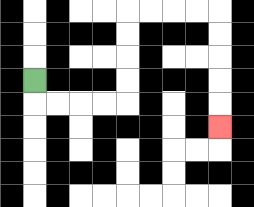{'start': '[1, 3]', 'end': '[9, 5]', 'path_directions': 'D,R,R,R,R,U,U,U,U,R,R,R,R,D,D,D,D,D', 'path_coordinates': '[[1, 3], [1, 4], [2, 4], [3, 4], [4, 4], [5, 4], [5, 3], [5, 2], [5, 1], [5, 0], [6, 0], [7, 0], [8, 0], [9, 0], [9, 1], [9, 2], [9, 3], [9, 4], [9, 5]]'}